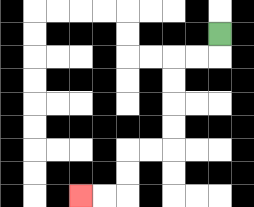{'start': '[9, 1]', 'end': '[3, 8]', 'path_directions': 'D,L,L,D,D,D,D,L,L,D,D,L,L', 'path_coordinates': '[[9, 1], [9, 2], [8, 2], [7, 2], [7, 3], [7, 4], [7, 5], [7, 6], [6, 6], [5, 6], [5, 7], [5, 8], [4, 8], [3, 8]]'}